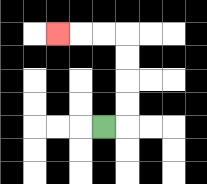{'start': '[4, 5]', 'end': '[2, 1]', 'path_directions': 'R,U,U,U,U,L,L,L', 'path_coordinates': '[[4, 5], [5, 5], [5, 4], [5, 3], [5, 2], [5, 1], [4, 1], [3, 1], [2, 1]]'}